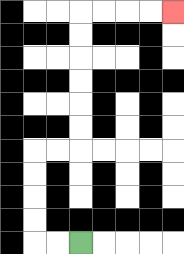{'start': '[3, 10]', 'end': '[7, 0]', 'path_directions': 'L,L,U,U,U,U,R,R,U,U,U,U,U,U,R,R,R,R', 'path_coordinates': '[[3, 10], [2, 10], [1, 10], [1, 9], [1, 8], [1, 7], [1, 6], [2, 6], [3, 6], [3, 5], [3, 4], [3, 3], [3, 2], [3, 1], [3, 0], [4, 0], [5, 0], [6, 0], [7, 0]]'}